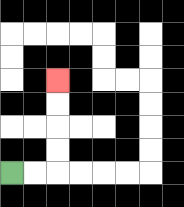{'start': '[0, 7]', 'end': '[2, 3]', 'path_directions': 'R,R,U,U,U,U', 'path_coordinates': '[[0, 7], [1, 7], [2, 7], [2, 6], [2, 5], [2, 4], [2, 3]]'}